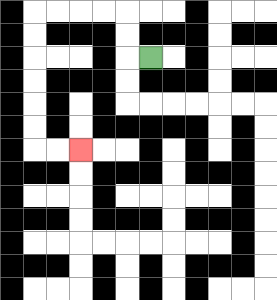{'start': '[6, 2]', 'end': '[3, 6]', 'path_directions': 'L,U,U,L,L,L,L,D,D,D,D,D,D,R,R', 'path_coordinates': '[[6, 2], [5, 2], [5, 1], [5, 0], [4, 0], [3, 0], [2, 0], [1, 0], [1, 1], [1, 2], [1, 3], [1, 4], [1, 5], [1, 6], [2, 6], [3, 6]]'}